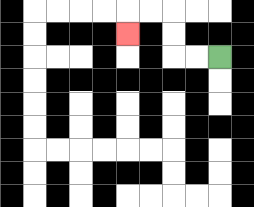{'start': '[9, 2]', 'end': '[5, 1]', 'path_directions': 'L,L,U,U,L,L,D', 'path_coordinates': '[[9, 2], [8, 2], [7, 2], [7, 1], [7, 0], [6, 0], [5, 0], [5, 1]]'}